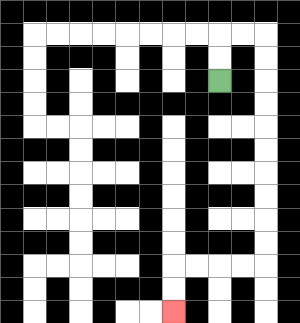{'start': '[9, 3]', 'end': '[7, 13]', 'path_directions': 'U,U,R,R,D,D,D,D,D,D,D,D,D,D,L,L,L,L,D,D', 'path_coordinates': '[[9, 3], [9, 2], [9, 1], [10, 1], [11, 1], [11, 2], [11, 3], [11, 4], [11, 5], [11, 6], [11, 7], [11, 8], [11, 9], [11, 10], [11, 11], [10, 11], [9, 11], [8, 11], [7, 11], [7, 12], [7, 13]]'}